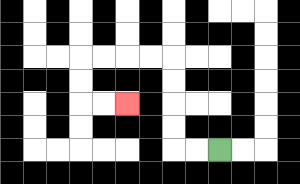{'start': '[9, 6]', 'end': '[5, 4]', 'path_directions': 'L,L,U,U,U,U,L,L,L,L,D,D,R,R', 'path_coordinates': '[[9, 6], [8, 6], [7, 6], [7, 5], [7, 4], [7, 3], [7, 2], [6, 2], [5, 2], [4, 2], [3, 2], [3, 3], [3, 4], [4, 4], [5, 4]]'}